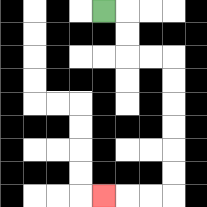{'start': '[4, 0]', 'end': '[4, 8]', 'path_directions': 'R,D,D,R,R,D,D,D,D,D,D,L,L,L', 'path_coordinates': '[[4, 0], [5, 0], [5, 1], [5, 2], [6, 2], [7, 2], [7, 3], [7, 4], [7, 5], [7, 6], [7, 7], [7, 8], [6, 8], [5, 8], [4, 8]]'}